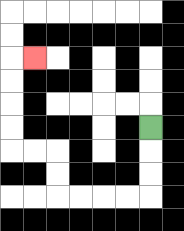{'start': '[6, 5]', 'end': '[1, 2]', 'path_directions': 'D,D,D,L,L,L,L,U,U,L,L,U,U,U,U,R', 'path_coordinates': '[[6, 5], [6, 6], [6, 7], [6, 8], [5, 8], [4, 8], [3, 8], [2, 8], [2, 7], [2, 6], [1, 6], [0, 6], [0, 5], [0, 4], [0, 3], [0, 2], [1, 2]]'}